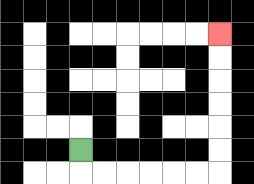{'start': '[3, 6]', 'end': '[9, 1]', 'path_directions': 'D,R,R,R,R,R,R,U,U,U,U,U,U', 'path_coordinates': '[[3, 6], [3, 7], [4, 7], [5, 7], [6, 7], [7, 7], [8, 7], [9, 7], [9, 6], [9, 5], [9, 4], [9, 3], [9, 2], [9, 1]]'}